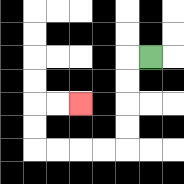{'start': '[6, 2]', 'end': '[3, 4]', 'path_directions': 'L,D,D,D,D,L,L,L,L,U,U,R,R', 'path_coordinates': '[[6, 2], [5, 2], [5, 3], [5, 4], [5, 5], [5, 6], [4, 6], [3, 6], [2, 6], [1, 6], [1, 5], [1, 4], [2, 4], [3, 4]]'}